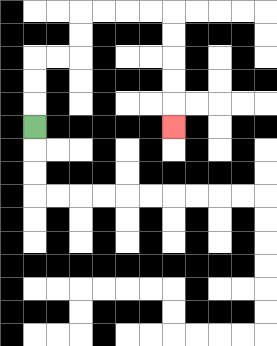{'start': '[1, 5]', 'end': '[7, 5]', 'path_directions': 'U,U,U,R,R,U,U,R,R,R,R,D,D,D,D,D', 'path_coordinates': '[[1, 5], [1, 4], [1, 3], [1, 2], [2, 2], [3, 2], [3, 1], [3, 0], [4, 0], [5, 0], [6, 0], [7, 0], [7, 1], [7, 2], [7, 3], [7, 4], [7, 5]]'}